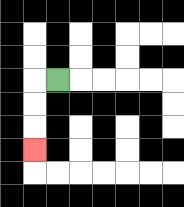{'start': '[2, 3]', 'end': '[1, 6]', 'path_directions': 'L,D,D,D', 'path_coordinates': '[[2, 3], [1, 3], [1, 4], [1, 5], [1, 6]]'}